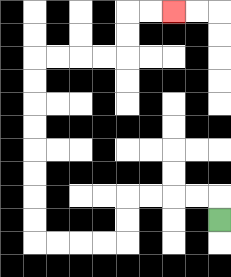{'start': '[9, 9]', 'end': '[7, 0]', 'path_directions': 'U,L,L,L,L,D,D,L,L,L,L,U,U,U,U,U,U,U,U,R,R,R,R,U,U,R,R', 'path_coordinates': '[[9, 9], [9, 8], [8, 8], [7, 8], [6, 8], [5, 8], [5, 9], [5, 10], [4, 10], [3, 10], [2, 10], [1, 10], [1, 9], [1, 8], [1, 7], [1, 6], [1, 5], [1, 4], [1, 3], [1, 2], [2, 2], [3, 2], [4, 2], [5, 2], [5, 1], [5, 0], [6, 0], [7, 0]]'}